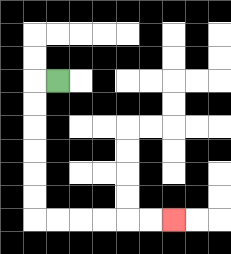{'start': '[2, 3]', 'end': '[7, 9]', 'path_directions': 'L,D,D,D,D,D,D,R,R,R,R,R,R', 'path_coordinates': '[[2, 3], [1, 3], [1, 4], [1, 5], [1, 6], [1, 7], [1, 8], [1, 9], [2, 9], [3, 9], [4, 9], [5, 9], [6, 9], [7, 9]]'}